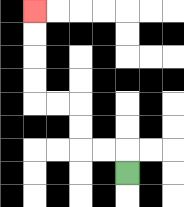{'start': '[5, 7]', 'end': '[1, 0]', 'path_directions': 'U,L,L,U,U,L,L,U,U,U,U', 'path_coordinates': '[[5, 7], [5, 6], [4, 6], [3, 6], [3, 5], [3, 4], [2, 4], [1, 4], [1, 3], [1, 2], [1, 1], [1, 0]]'}